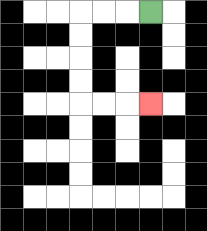{'start': '[6, 0]', 'end': '[6, 4]', 'path_directions': 'L,L,L,D,D,D,D,R,R,R', 'path_coordinates': '[[6, 0], [5, 0], [4, 0], [3, 0], [3, 1], [3, 2], [3, 3], [3, 4], [4, 4], [5, 4], [6, 4]]'}